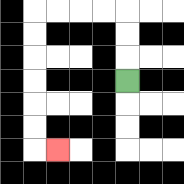{'start': '[5, 3]', 'end': '[2, 6]', 'path_directions': 'U,U,U,L,L,L,L,D,D,D,D,D,D,R', 'path_coordinates': '[[5, 3], [5, 2], [5, 1], [5, 0], [4, 0], [3, 0], [2, 0], [1, 0], [1, 1], [1, 2], [1, 3], [1, 4], [1, 5], [1, 6], [2, 6]]'}